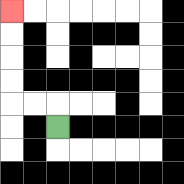{'start': '[2, 5]', 'end': '[0, 0]', 'path_directions': 'U,L,L,U,U,U,U', 'path_coordinates': '[[2, 5], [2, 4], [1, 4], [0, 4], [0, 3], [0, 2], [0, 1], [0, 0]]'}